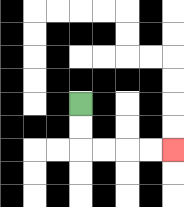{'start': '[3, 4]', 'end': '[7, 6]', 'path_directions': 'D,D,R,R,R,R', 'path_coordinates': '[[3, 4], [3, 5], [3, 6], [4, 6], [5, 6], [6, 6], [7, 6]]'}